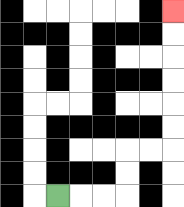{'start': '[2, 8]', 'end': '[7, 0]', 'path_directions': 'R,R,R,U,U,R,R,U,U,U,U,U,U', 'path_coordinates': '[[2, 8], [3, 8], [4, 8], [5, 8], [5, 7], [5, 6], [6, 6], [7, 6], [7, 5], [7, 4], [7, 3], [7, 2], [7, 1], [7, 0]]'}